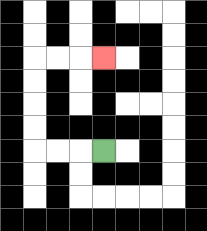{'start': '[4, 6]', 'end': '[4, 2]', 'path_directions': 'L,L,L,U,U,U,U,R,R,R', 'path_coordinates': '[[4, 6], [3, 6], [2, 6], [1, 6], [1, 5], [1, 4], [1, 3], [1, 2], [2, 2], [3, 2], [4, 2]]'}